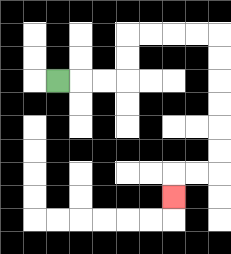{'start': '[2, 3]', 'end': '[7, 8]', 'path_directions': 'R,R,R,U,U,R,R,R,R,D,D,D,D,D,D,L,L,D', 'path_coordinates': '[[2, 3], [3, 3], [4, 3], [5, 3], [5, 2], [5, 1], [6, 1], [7, 1], [8, 1], [9, 1], [9, 2], [9, 3], [9, 4], [9, 5], [9, 6], [9, 7], [8, 7], [7, 7], [7, 8]]'}